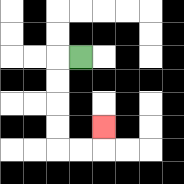{'start': '[3, 2]', 'end': '[4, 5]', 'path_directions': 'L,D,D,D,D,R,R,U', 'path_coordinates': '[[3, 2], [2, 2], [2, 3], [2, 4], [2, 5], [2, 6], [3, 6], [4, 6], [4, 5]]'}